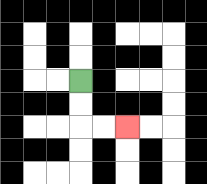{'start': '[3, 3]', 'end': '[5, 5]', 'path_directions': 'D,D,R,R', 'path_coordinates': '[[3, 3], [3, 4], [3, 5], [4, 5], [5, 5]]'}